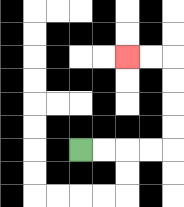{'start': '[3, 6]', 'end': '[5, 2]', 'path_directions': 'R,R,R,R,U,U,U,U,L,L', 'path_coordinates': '[[3, 6], [4, 6], [5, 6], [6, 6], [7, 6], [7, 5], [7, 4], [7, 3], [7, 2], [6, 2], [5, 2]]'}